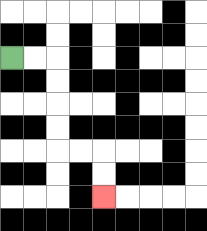{'start': '[0, 2]', 'end': '[4, 8]', 'path_directions': 'R,R,D,D,D,D,R,R,D,D', 'path_coordinates': '[[0, 2], [1, 2], [2, 2], [2, 3], [2, 4], [2, 5], [2, 6], [3, 6], [4, 6], [4, 7], [4, 8]]'}